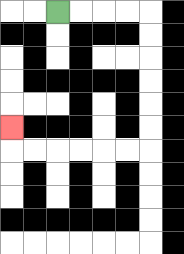{'start': '[2, 0]', 'end': '[0, 5]', 'path_directions': 'R,R,R,R,D,D,D,D,D,D,L,L,L,L,L,L,U', 'path_coordinates': '[[2, 0], [3, 0], [4, 0], [5, 0], [6, 0], [6, 1], [6, 2], [6, 3], [6, 4], [6, 5], [6, 6], [5, 6], [4, 6], [3, 6], [2, 6], [1, 6], [0, 6], [0, 5]]'}